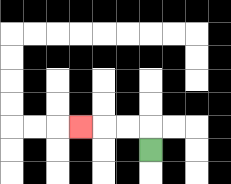{'start': '[6, 6]', 'end': '[3, 5]', 'path_directions': 'U,L,L,L', 'path_coordinates': '[[6, 6], [6, 5], [5, 5], [4, 5], [3, 5]]'}